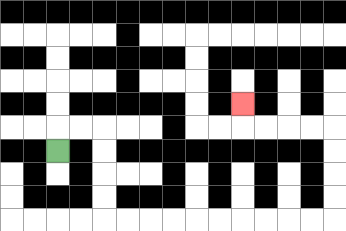{'start': '[2, 6]', 'end': '[10, 4]', 'path_directions': 'U,R,R,D,D,D,D,R,R,R,R,R,R,R,R,R,R,U,U,U,U,L,L,L,L,U', 'path_coordinates': '[[2, 6], [2, 5], [3, 5], [4, 5], [4, 6], [4, 7], [4, 8], [4, 9], [5, 9], [6, 9], [7, 9], [8, 9], [9, 9], [10, 9], [11, 9], [12, 9], [13, 9], [14, 9], [14, 8], [14, 7], [14, 6], [14, 5], [13, 5], [12, 5], [11, 5], [10, 5], [10, 4]]'}